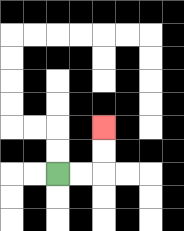{'start': '[2, 7]', 'end': '[4, 5]', 'path_directions': 'R,R,U,U', 'path_coordinates': '[[2, 7], [3, 7], [4, 7], [4, 6], [4, 5]]'}